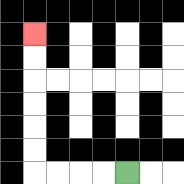{'start': '[5, 7]', 'end': '[1, 1]', 'path_directions': 'L,L,L,L,U,U,U,U,U,U', 'path_coordinates': '[[5, 7], [4, 7], [3, 7], [2, 7], [1, 7], [1, 6], [1, 5], [1, 4], [1, 3], [1, 2], [1, 1]]'}